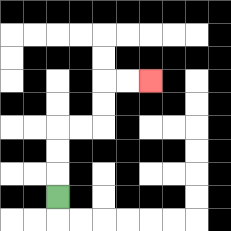{'start': '[2, 8]', 'end': '[6, 3]', 'path_directions': 'U,U,U,R,R,U,U,R,R', 'path_coordinates': '[[2, 8], [2, 7], [2, 6], [2, 5], [3, 5], [4, 5], [4, 4], [4, 3], [5, 3], [6, 3]]'}